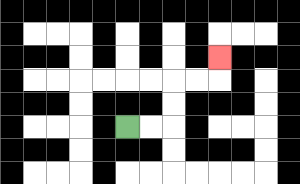{'start': '[5, 5]', 'end': '[9, 2]', 'path_directions': 'R,R,U,U,R,R,U', 'path_coordinates': '[[5, 5], [6, 5], [7, 5], [7, 4], [7, 3], [8, 3], [9, 3], [9, 2]]'}